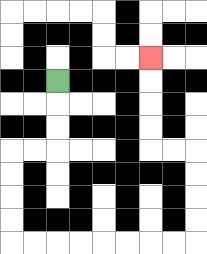{'start': '[2, 3]', 'end': '[6, 2]', 'path_directions': 'D,D,D,L,L,D,D,D,D,R,R,R,R,R,R,R,R,U,U,U,U,L,L,U,U,U,U', 'path_coordinates': '[[2, 3], [2, 4], [2, 5], [2, 6], [1, 6], [0, 6], [0, 7], [0, 8], [0, 9], [0, 10], [1, 10], [2, 10], [3, 10], [4, 10], [5, 10], [6, 10], [7, 10], [8, 10], [8, 9], [8, 8], [8, 7], [8, 6], [7, 6], [6, 6], [6, 5], [6, 4], [6, 3], [6, 2]]'}